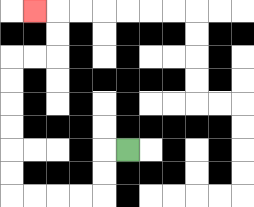{'start': '[5, 6]', 'end': '[1, 0]', 'path_directions': 'L,D,D,L,L,L,L,U,U,U,U,U,U,R,R,U,U,L', 'path_coordinates': '[[5, 6], [4, 6], [4, 7], [4, 8], [3, 8], [2, 8], [1, 8], [0, 8], [0, 7], [0, 6], [0, 5], [0, 4], [0, 3], [0, 2], [1, 2], [2, 2], [2, 1], [2, 0], [1, 0]]'}